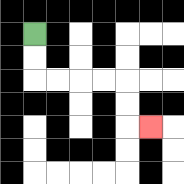{'start': '[1, 1]', 'end': '[6, 5]', 'path_directions': 'D,D,R,R,R,R,D,D,R', 'path_coordinates': '[[1, 1], [1, 2], [1, 3], [2, 3], [3, 3], [4, 3], [5, 3], [5, 4], [5, 5], [6, 5]]'}